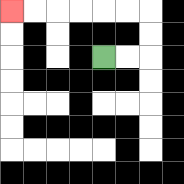{'start': '[4, 2]', 'end': '[0, 0]', 'path_directions': 'R,R,U,U,L,L,L,L,L,L', 'path_coordinates': '[[4, 2], [5, 2], [6, 2], [6, 1], [6, 0], [5, 0], [4, 0], [3, 0], [2, 0], [1, 0], [0, 0]]'}